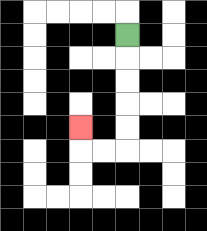{'start': '[5, 1]', 'end': '[3, 5]', 'path_directions': 'D,D,D,D,D,L,L,U', 'path_coordinates': '[[5, 1], [5, 2], [5, 3], [5, 4], [5, 5], [5, 6], [4, 6], [3, 6], [3, 5]]'}